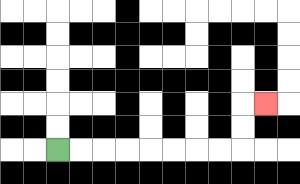{'start': '[2, 6]', 'end': '[11, 4]', 'path_directions': 'R,R,R,R,R,R,R,R,U,U,R', 'path_coordinates': '[[2, 6], [3, 6], [4, 6], [5, 6], [6, 6], [7, 6], [8, 6], [9, 6], [10, 6], [10, 5], [10, 4], [11, 4]]'}